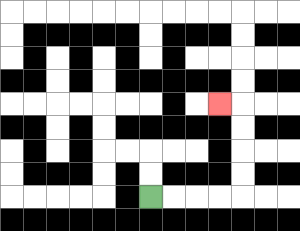{'start': '[6, 8]', 'end': '[9, 4]', 'path_directions': 'R,R,R,R,U,U,U,U,L', 'path_coordinates': '[[6, 8], [7, 8], [8, 8], [9, 8], [10, 8], [10, 7], [10, 6], [10, 5], [10, 4], [9, 4]]'}